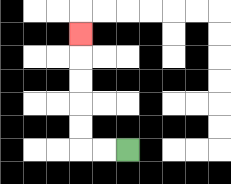{'start': '[5, 6]', 'end': '[3, 1]', 'path_directions': 'L,L,U,U,U,U,U', 'path_coordinates': '[[5, 6], [4, 6], [3, 6], [3, 5], [3, 4], [3, 3], [3, 2], [3, 1]]'}